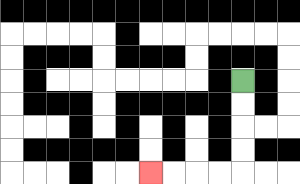{'start': '[10, 3]', 'end': '[6, 7]', 'path_directions': 'D,D,D,D,L,L,L,L', 'path_coordinates': '[[10, 3], [10, 4], [10, 5], [10, 6], [10, 7], [9, 7], [8, 7], [7, 7], [6, 7]]'}